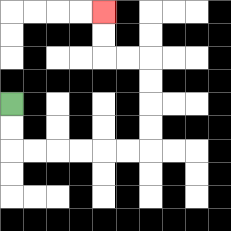{'start': '[0, 4]', 'end': '[4, 0]', 'path_directions': 'D,D,R,R,R,R,R,R,U,U,U,U,L,L,U,U', 'path_coordinates': '[[0, 4], [0, 5], [0, 6], [1, 6], [2, 6], [3, 6], [4, 6], [5, 6], [6, 6], [6, 5], [6, 4], [6, 3], [6, 2], [5, 2], [4, 2], [4, 1], [4, 0]]'}